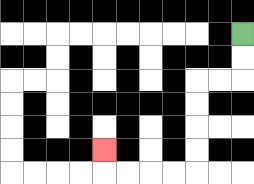{'start': '[10, 1]', 'end': '[4, 6]', 'path_directions': 'D,D,L,L,D,D,D,D,L,L,L,L,U', 'path_coordinates': '[[10, 1], [10, 2], [10, 3], [9, 3], [8, 3], [8, 4], [8, 5], [8, 6], [8, 7], [7, 7], [6, 7], [5, 7], [4, 7], [4, 6]]'}